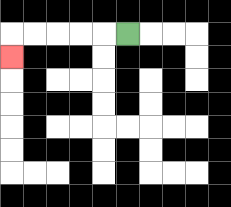{'start': '[5, 1]', 'end': '[0, 2]', 'path_directions': 'L,L,L,L,L,D', 'path_coordinates': '[[5, 1], [4, 1], [3, 1], [2, 1], [1, 1], [0, 1], [0, 2]]'}